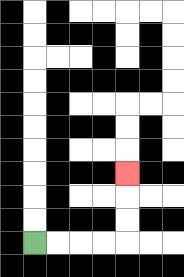{'start': '[1, 10]', 'end': '[5, 7]', 'path_directions': 'R,R,R,R,U,U,U', 'path_coordinates': '[[1, 10], [2, 10], [3, 10], [4, 10], [5, 10], [5, 9], [5, 8], [5, 7]]'}